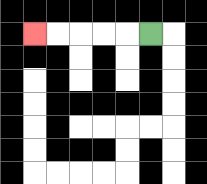{'start': '[6, 1]', 'end': '[1, 1]', 'path_directions': 'L,L,L,L,L', 'path_coordinates': '[[6, 1], [5, 1], [4, 1], [3, 1], [2, 1], [1, 1]]'}